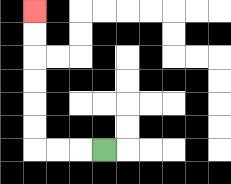{'start': '[4, 6]', 'end': '[1, 0]', 'path_directions': 'L,L,L,U,U,U,U,U,U', 'path_coordinates': '[[4, 6], [3, 6], [2, 6], [1, 6], [1, 5], [1, 4], [1, 3], [1, 2], [1, 1], [1, 0]]'}